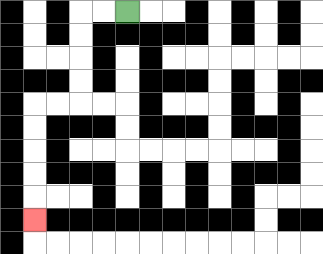{'start': '[5, 0]', 'end': '[1, 9]', 'path_directions': 'L,L,D,D,D,D,L,L,D,D,D,D,D', 'path_coordinates': '[[5, 0], [4, 0], [3, 0], [3, 1], [3, 2], [3, 3], [3, 4], [2, 4], [1, 4], [1, 5], [1, 6], [1, 7], [1, 8], [1, 9]]'}